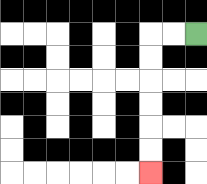{'start': '[8, 1]', 'end': '[6, 7]', 'path_directions': 'L,L,D,D,D,D,D,D', 'path_coordinates': '[[8, 1], [7, 1], [6, 1], [6, 2], [6, 3], [6, 4], [6, 5], [6, 6], [6, 7]]'}